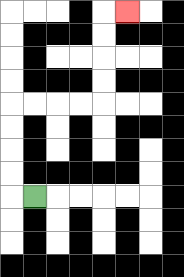{'start': '[1, 8]', 'end': '[5, 0]', 'path_directions': 'L,U,U,U,U,R,R,R,R,U,U,U,U,R', 'path_coordinates': '[[1, 8], [0, 8], [0, 7], [0, 6], [0, 5], [0, 4], [1, 4], [2, 4], [3, 4], [4, 4], [4, 3], [4, 2], [4, 1], [4, 0], [5, 0]]'}